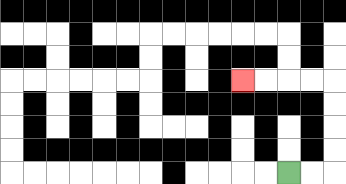{'start': '[12, 7]', 'end': '[10, 3]', 'path_directions': 'R,R,U,U,U,U,L,L,L,L', 'path_coordinates': '[[12, 7], [13, 7], [14, 7], [14, 6], [14, 5], [14, 4], [14, 3], [13, 3], [12, 3], [11, 3], [10, 3]]'}